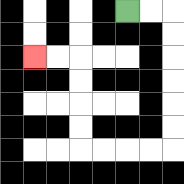{'start': '[5, 0]', 'end': '[1, 2]', 'path_directions': 'R,R,D,D,D,D,D,D,L,L,L,L,U,U,U,U,L,L', 'path_coordinates': '[[5, 0], [6, 0], [7, 0], [7, 1], [7, 2], [7, 3], [7, 4], [7, 5], [7, 6], [6, 6], [5, 6], [4, 6], [3, 6], [3, 5], [3, 4], [3, 3], [3, 2], [2, 2], [1, 2]]'}